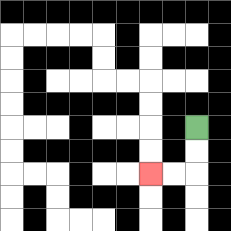{'start': '[8, 5]', 'end': '[6, 7]', 'path_directions': 'D,D,L,L', 'path_coordinates': '[[8, 5], [8, 6], [8, 7], [7, 7], [6, 7]]'}